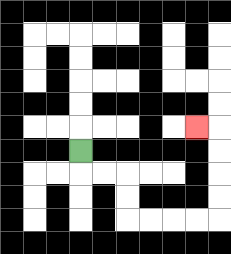{'start': '[3, 6]', 'end': '[8, 5]', 'path_directions': 'D,R,R,D,D,R,R,R,R,U,U,U,U,L', 'path_coordinates': '[[3, 6], [3, 7], [4, 7], [5, 7], [5, 8], [5, 9], [6, 9], [7, 9], [8, 9], [9, 9], [9, 8], [9, 7], [9, 6], [9, 5], [8, 5]]'}